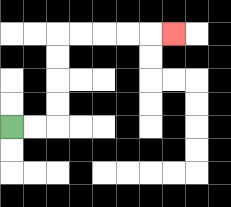{'start': '[0, 5]', 'end': '[7, 1]', 'path_directions': 'R,R,U,U,U,U,R,R,R,R,R', 'path_coordinates': '[[0, 5], [1, 5], [2, 5], [2, 4], [2, 3], [2, 2], [2, 1], [3, 1], [4, 1], [5, 1], [6, 1], [7, 1]]'}